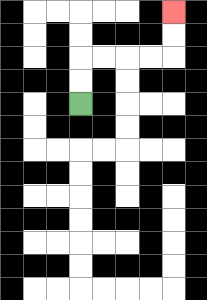{'start': '[3, 4]', 'end': '[7, 0]', 'path_directions': 'U,U,R,R,R,R,U,U', 'path_coordinates': '[[3, 4], [3, 3], [3, 2], [4, 2], [5, 2], [6, 2], [7, 2], [7, 1], [7, 0]]'}